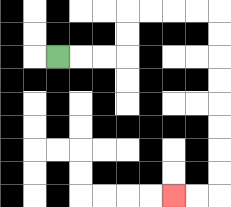{'start': '[2, 2]', 'end': '[7, 8]', 'path_directions': 'R,R,R,U,U,R,R,R,R,D,D,D,D,D,D,D,D,L,L', 'path_coordinates': '[[2, 2], [3, 2], [4, 2], [5, 2], [5, 1], [5, 0], [6, 0], [7, 0], [8, 0], [9, 0], [9, 1], [9, 2], [9, 3], [9, 4], [9, 5], [9, 6], [9, 7], [9, 8], [8, 8], [7, 8]]'}